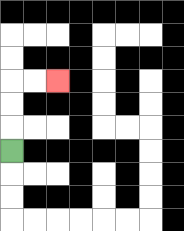{'start': '[0, 6]', 'end': '[2, 3]', 'path_directions': 'U,U,U,R,R', 'path_coordinates': '[[0, 6], [0, 5], [0, 4], [0, 3], [1, 3], [2, 3]]'}